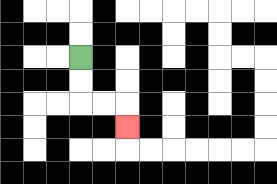{'start': '[3, 2]', 'end': '[5, 5]', 'path_directions': 'D,D,R,R,D', 'path_coordinates': '[[3, 2], [3, 3], [3, 4], [4, 4], [5, 4], [5, 5]]'}